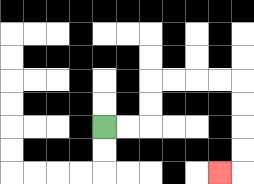{'start': '[4, 5]', 'end': '[9, 7]', 'path_directions': 'R,R,U,U,R,R,R,R,D,D,D,D,L', 'path_coordinates': '[[4, 5], [5, 5], [6, 5], [6, 4], [6, 3], [7, 3], [8, 3], [9, 3], [10, 3], [10, 4], [10, 5], [10, 6], [10, 7], [9, 7]]'}